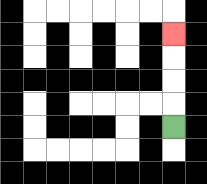{'start': '[7, 5]', 'end': '[7, 1]', 'path_directions': 'U,U,U,U', 'path_coordinates': '[[7, 5], [7, 4], [7, 3], [7, 2], [7, 1]]'}